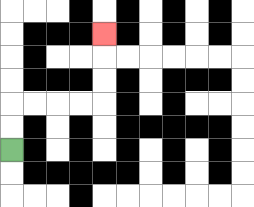{'start': '[0, 6]', 'end': '[4, 1]', 'path_directions': 'U,U,R,R,R,R,U,U,U', 'path_coordinates': '[[0, 6], [0, 5], [0, 4], [1, 4], [2, 4], [3, 4], [4, 4], [4, 3], [4, 2], [4, 1]]'}